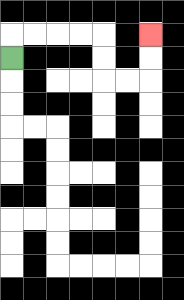{'start': '[0, 2]', 'end': '[6, 1]', 'path_directions': 'U,R,R,R,R,D,D,R,R,U,U', 'path_coordinates': '[[0, 2], [0, 1], [1, 1], [2, 1], [3, 1], [4, 1], [4, 2], [4, 3], [5, 3], [6, 3], [6, 2], [6, 1]]'}